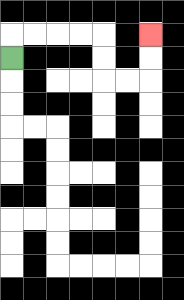{'start': '[0, 2]', 'end': '[6, 1]', 'path_directions': 'U,R,R,R,R,D,D,R,R,U,U', 'path_coordinates': '[[0, 2], [0, 1], [1, 1], [2, 1], [3, 1], [4, 1], [4, 2], [4, 3], [5, 3], [6, 3], [6, 2], [6, 1]]'}